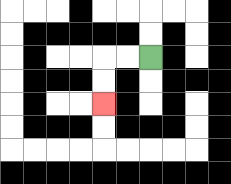{'start': '[6, 2]', 'end': '[4, 4]', 'path_directions': 'L,L,D,D', 'path_coordinates': '[[6, 2], [5, 2], [4, 2], [4, 3], [4, 4]]'}